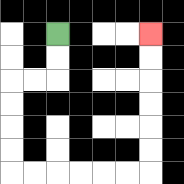{'start': '[2, 1]', 'end': '[6, 1]', 'path_directions': 'D,D,L,L,D,D,D,D,R,R,R,R,R,R,U,U,U,U,U,U', 'path_coordinates': '[[2, 1], [2, 2], [2, 3], [1, 3], [0, 3], [0, 4], [0, 5], [0, 6], [0, 7], [1, 7], [2, 7], [3, 7], [4, 7], [5, 7], [6, 7], [6, 6], [6, 5], [6, 4], [6, 3], [6, 2], [6, 1]]'}